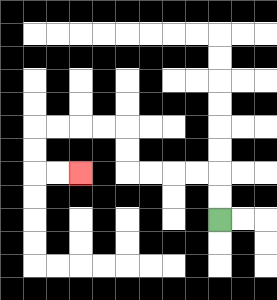{'start': '[9, 9]', 'end': '[3, 7]', 'path_directions': 'U,U,L,L,L,L,U,U,L,L,L,L,D,D,R,R', 'path_coordinates': '[[9, 9], [9, 8], [9, 7], [8, 7], [7, 7], [6, 7], [5, 7], [5, 6], [5, 5], [4, 5], [3, 5], [2, 5], [1, 5], [1, 6], [1, 7], [2, 7], [3, 7]]'}